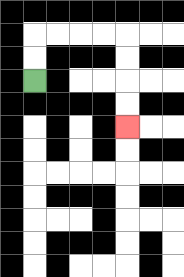{'start': '[1, 3]', 'end': '[5, 5]', 'path_directions': 'U,U,R,R,R,R,D,D,D,D', 'path_coordinates': '[[1, 3], [1, 2], [1, 1], [2, 1], [3, 1], [4, 1], [5, 1], [5, 2], [5, 3], [5, 4], [5, 5]]'}